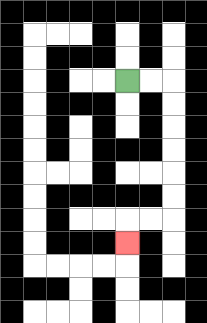{'start': '[5, 3]', 'end': '[5, 10]', 'path_directions': 'R,R,D,D,D,D,D,D,L,L,D', 'path_coordinates': '[[5, 3], [6, 3], [7, 3], [7, 4], [7, 5], [7, 6], [7, 7], [7, 8], [7, 9], [6, 9], [5, 9], [5, 10]]'}